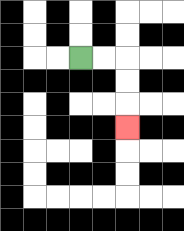{'start': '[3, 2]', 'end': '[5, 5]', 'path_directions': 'R,R,D,D,D', 'path_coordinates': '[[3, 2], [4, 2], [5, 2], [5, 3], [5, 4], [5, 5]]'}